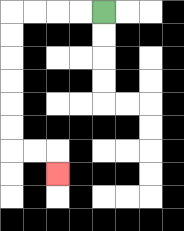{'start': '[4, 0]', 'end': '[2, 7]', 'path_directions': 'L,L,L,L,D,D,D,D,D,D,R,R,D', 'path_coordinates': '[[4, 0], [3, 0], [2, 0], [1, 0], [0, 0], [0, 1], [0, 2], [0, 3], [0, 4], [0, 5], [0, 6], [1, 6], [2, 6], [2, 7]]'}